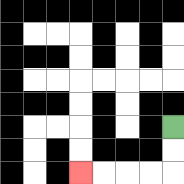{'start': '[7, 5]', 'end': '[3, 7]', 'path_directions': 'D,D,L,L,L,L', 'path_coordinates': '[[7, 5], [7, 6], [7, 7], [6, 7], [5, 7], [4, 7], [3, 7]]'}